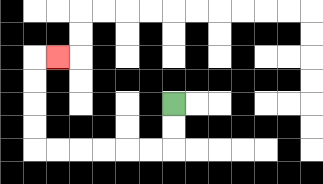{'start': '[7, 4]', 'end': '[2, 2]', 'path_directions': 'D,D,L,L,L,L,L,L,U,U,U,U,R', 'path_coordinates': '[[7, 4], [7, 5], [7, 6], [6, 6], [5, 6], [4, 6], [3, 6], [2, 6], [1, 6], [1, 5], [1, 4], [1, 3], [1, 2], [2, 2]]'}